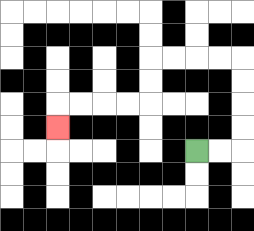{'start': '[8, 6]', 'end': '[2, 5]', 'path_directions': 'R,R,U,U,U,U,L,L,L,L,D,D,L,L,L,L,D', 'path_coordinates': '[[8, 6], [9, 6], [10, 6], [10, 5], [10, 4], [10, 3], [10, 2], [9, 2], [8, 2], [7, 2], [6, 2], [6, 3], [6, 4], [5, 4], [4, 4], [3, 4], [2, 4], [2, 5]]'}